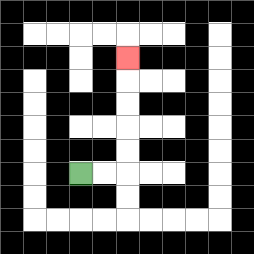{'start': '[3, 7]', 'end': '[5, 2]', 'path_directions': 'R,R,U,U,U,U,U', 'path_coordinates': '[[3, 7], [4, 7], [5, 7], [5, 6], [5, 5], [5, 4], [5, 3], [5, 2]]'}